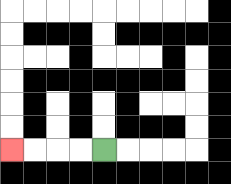{'start': '[4, 6]', 'end': '[0, 6]', 'path_directions': 'L,L,L,L', 'path_coordinates': '[[4, 6], [3, 6], [2, 6], [1, 6], [0, 6]]'}